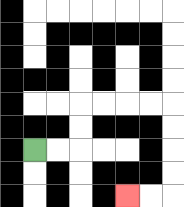{'start': '[1, 6]', 'end': '[5, 8]', 'path_directions': 'R,R,U,U,R,R,R,R,D,D,D,D,L,L', 'path_coordinates': '[[1, 6], [2, 6], [3, 6], [3, 5], [3, 4], [4, 4], [5, 4], [6, 4], [7, 4], [7, 5], [7, 6], [7, 7], [7, 8], [6, 8], [5, 8]]'}